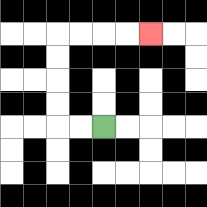{'start': '[4, 5]', 'end': '[6, 1]', 'path_directions': 'L,L,U,U,U,U,R,R,R,R', 'path_coordinates': '[[4, 5], [3, 5], [2, 5], [2, 4], [2, 3], [2, 2], [2, 1], [3, 1], [4, 1], [5, 1], [6, 1]]'}